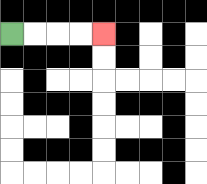{'start': '[0, 1]', 'end': '[4, 1]', 'path_directions': 'R,R,R,R', 'path_coordinates': '[[0, 1], [1, 1], [2, 1], [3, 1], [4, 1]]'}